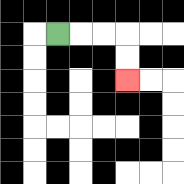{'start': '[2, 1]', 'end': '[5, 3]', 'path_directions': 'R,R,R,D,D', 'path_coordinates': '[[2, 1], [3, 1], [4, 1], [5, 1], [5, 2], [5, 3]]'}